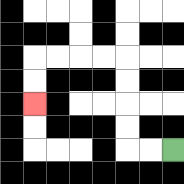{'start': '[7, 6]', 'end': '[1, 4]', 'path_directions': 'L,L,U,U,U,U,L,L,L,L,D,D', 'path_coordinates': '[[7, 6], [6, 6], [5, 6], [5, 5], [5, 4], [5, 3], [5, 2], [4, 2], [3, 2], [2, 2], [1, 2], [1, 3], [1, 4]]'}